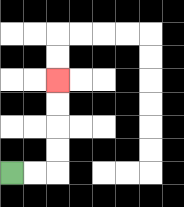{'start': '[0, 7]', 'end': '[2, 3]', 'path_directions': 'R,R,U,U,U,U', 'path_coordinates': '[[0, 7], [1, 7], [2, 7], [2, 6], [2, 5], [2, 4], [2, 3]]'}